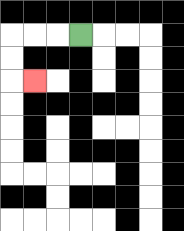{'start': '[3, 1]', 'end': '[1, 3]', 'path_directions': 'L,L,L,D,D,R', 'path_coordinates': '[[3, 1], [2, 1], [1, 1], [0, 1], [0, 2], [0, 3], [1, 3]]'}